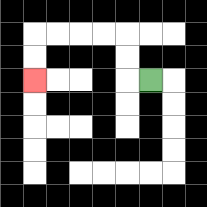{'start': '[6, 3]', 'end': '[1, 3]', 'path_directions': 'L,U,U,L,L,L,L,D,D', 'path_coordinates': '[[6, 3], [5, 3], [5, 2], [5, 1], [4, 1], [3, 1], [2, 1], [1, 1], [1, 2], [1, 3]]'}